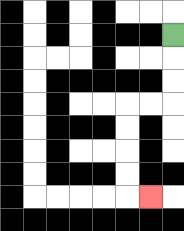{'start': '[7, 1]', 'end': '[6, 8]', 'path_directions': 'D,D,D,L,L,D,D,D,D,R', 'path_coordinates': '[[7, 1], [7, 2], [7, 3], [7, 4], [6, 4], [5, 4], [5, 5], [5, 6], [5, 7], [5, 8], [6, 8]]'}